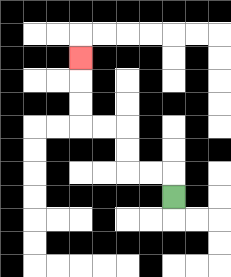{'start': '[7, 8]', 'end': '[3, 2]', 'path_directions': 'U,L,L,U,U,L,L,U,U,U', 'path_coordinates': '[[7, 8], [7, 7], [6, 7], [5, 7], [5, 6], [5, 5], [4, 5], [3, 5], [3, 4], [3, 3], [3, 2]]'}